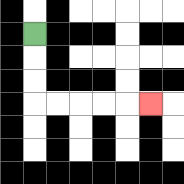{'start': '[1, 1]', 'end': '[6, 4]', 'path_directions': 'D,D,D,R,R,R,R,R', 'path_coordinates': '[[1, 1], [1, 2], [1, 3], [1, 4], [2, 4], [3, 4], [4, 4], [5, 4], [6, 4]]'}